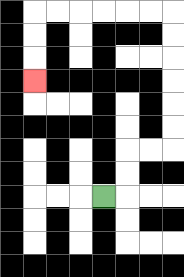{'start': '[4, 8]', 'end': '[1, 3]', 'path_directions': 'R,U,U,R,R,U,U,U,U,U,U,L,L,L,L,L,L,D,D,D', 'path_coordinates': '[[4, 8], [5, 8], [5, 7], [5, 6], [6, 6], [7, 6], [7, 5], [7, 4], [7, 3], [7, 2], [7, 1], [7, 0], [6, 0], [5, 0], [4, 0], [3, 0], [2, 0], [1, 0], [1, 1], [1, 2], [1, 3]]'}